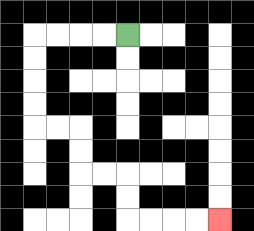{'start': '[5, 1]', 'end': '[9, 9]', 'path_directions': 'L,L,L,L,D,D,D,D,R,R,D,D,R,R,D,D,R,R,R,R', 'path_coordinates': '[[5, 1], [4, 1], [3, 1], [2, 1], [1, 1], [1, 2], [1, 3], [1, 4], [1, 5], [2, 5], [3, 5], [3, 6], [3, 7], [4, 7], [5, 7], [5, 8], [5, 9], [6, 9], [7, 9], [8, 9], [9, 9]]'}